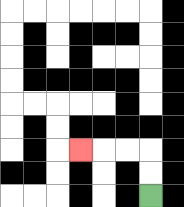{'start': '[6, 8]', 'end': '[3, 6]', 'path_directions': 'U,U,L,L,L', 'path_coordinates': '[[6, 8], [6, 7], [6, 6], [5, 6], [4, 6], [3, 6]]'}